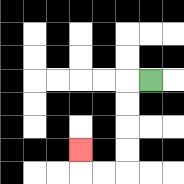{'start': '[6, 3]', 'end': '[3, 6]', 'path_directions': 'L,D,D,D,D,L,L,U', 'path_coordinates': '[[6, 3], [5, 3], [5, 4], [5, 5], [5, 6], [5, 7], [4, 7], [3, 7], [3, 6]]'}